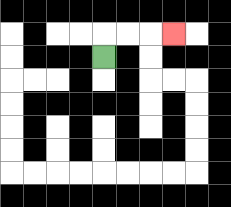{'start': '[4, 2]', 'end': '[7, 1]', 'path_directions': 'U,R,R,R', 'path_coordinates': '[[4, 2], [4, 1], [5, 1], [6, 1], [7, 1]]'}